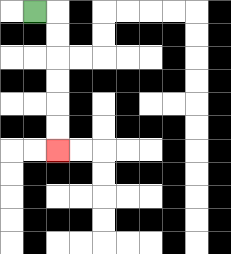{'start': '[1, 0]', 'end': '[2, 6]', 'path_directions': 'R,D,D,D,D,D,D', 'path_coordinates': '[[1, 0], [2, 0], [2, 1], [2, 2], [2, 3], [2, 4], [2, 5], [2, 6]]'}